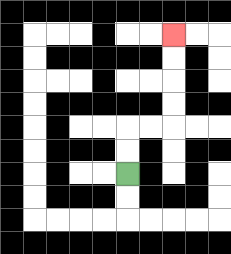{'start': '[5, 7]', 'end': '[7, 1]', 'path_directions': 'U,U,R,R,U,U,U,U', 'path_coordinates': '[[5, 7], [5, 6], [5, 5], [6, 5], [7, 5], [7, 4], [7, 3], [7, 2], [7, 1]]'}